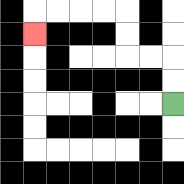{'start': '[7, 4]', 'end': '[1, 1]', 'path_directions': 'U,U,L,L,U,U,L,L,L,L,D', 'path_coordinates': '[[7, 4], [7, 3], [7, 2], [6, 2], [5, 2], [5, 1], [5, 0], [4, 0], [3, 0], [2, 0], [1, 0], [1, 1]]'}